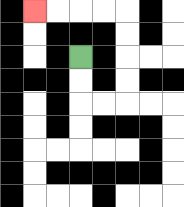{'start': '[3, 2]', 'end': '[1, 0]', 'path_directions': 'D,D,R,R,U,U,U,U,L,L,L,L', 'path_coordinates': '[[3, 2], [3, 3], [3, 4], [4, 4], [5, 4], [5, 3], [5, 2], [5, 1], [5, 0], [4, 0], [3, 0], [2, 0], [1, 0]]'}